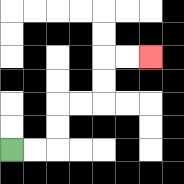{'start': '[0, 6]', 'end': '[6, 2]', 'path_directions': 'R,R,U,U,R,R,U,U,R,R', 'path_coordinates': '[[0, 6], [1, 6], [2, 6], [2, 5], [2, 4], [3, 4], [4, 4], [4, 3], [4, 2], [5, 2], [6, 2]]'}